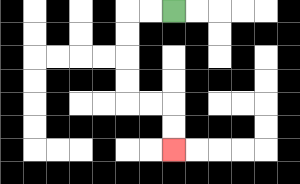{'start': '[7, 0]', 'end': '[7, 6]', 'path_directions': 'L,L,D,D,D,D,R,R,D,D', 'path_coordinates': '[[7, 0], [6, 0], [5, 0], [5, 1], [5, 2], [5, 3], [5, 4], [6, 4], [7, 4], [7, 5], [7, 6]]'}